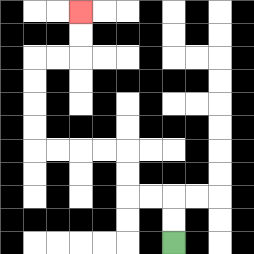{'start': '[7, 10]', 'end': '[3, 0]', 'path_directions': 'U,U,L,L,U,U,L,L,L,L,U,U,U,U,R,R,U,U', 'path_coordinates': '[[7, 10], [7, 9], [7, 8], [6, 8], [5, 8], [5, 7], [5, 6], [4, 6], [3, 6], [2, 6], [1, 6], [1, 5], [1, 4], [1, 3], [1, 2], [2, 2], [3, 2], [3, 1], [3, 0]]'}